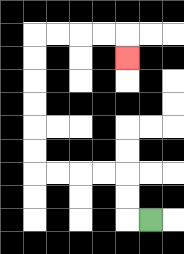{'start': '[6, 9]', 'end': '[5, 2]', 'path_directions': 'L,U,U,L,L,L,L,U,U,U,U,U,U,R,R,R,R,D', 'path_coordinates': '[[6, 9], [5, 9], [5, 8], [5, 7], [4, 7], [3, 7], [2, 7], [1, 7], [1, 6], [1, 5], [1, 4], [1, 3], [1, 2], [1, 1], [2, 1], [3, 1], [4, 1], [5, 1], [5, 2]]'}